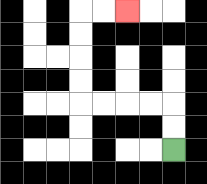{'start': '[7, 6]', 'end': '[5, 0]', 'path_directions': 'U,U,L,L,L,L,U,U,U,U,R,R', 'path_coordinates': '[[7, 6], [7, 5], [7, 4], [6, 4], [5, 4], [4, 4], [3, 4], [3, 3], [3, 2], [3, 1], [3, 0], [4, 0], [5, 0]]'}